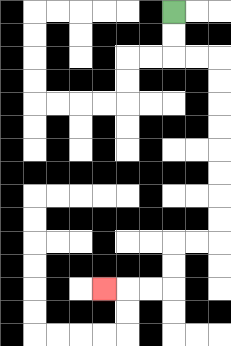{'start': '[7, 0]', 'end': '[4, 12]', 'path_directions': 'D,D,R,R,D,D,D,D,D,D,D,D,L,L,D,D,L,L,L', 'path_coordinates': '[[7, 0], [7, 1], [7, 2], [8, 2], [9, 2], [9, 3], [9, 4], [9, 5], [9, 6], [9, 7], [9, 8], [9, 9], [9, 10], [8, 10], [7, 10], [7, 11], [7, 12], [6, 12], [5, 12], [4, 12]]'}